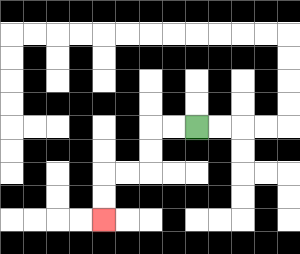{'start': '[8, 5]', 'end': '[4, 9]', 'path_directions': 'L,L,D,D,L,L,D,D', 'path_coordinates': '[[8, 5], [7, 5], [6, 5], [6, 6], [6, 7], [5, 7], [4, 7], [4, 8], [4, 9]]'}